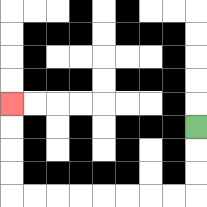{'start': '[8, 5]', 'end': '[0, 4]', 'path_directions': 'D,D,D,L,L,L,L,L,L,L,L,U,U,U,U', 'path_coordinates': '[[8, 5], [8, 6], [8, 7], [8, 8], [7, 8], [6, 8], [5, 8], [4, 8], [3, 8], [2, 8], [1, 8], [0, 8], [0, 7], [0, 6], [0, 5], [0, 4]]'}